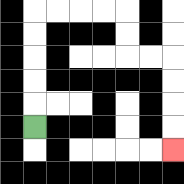{'start': '[1, 5]', 'end': '[7, 6]', 'path_directions': 'U,U,U,U,U,R,R,R,R,D,D,R,R,D,D,D,D', 'path_coordinates': '[[1, 5], [1, 4], [1, 3], [1, 2], [1, 1], [1, 0], [2, 0], [3, 0], [4, 0], [5, 0], [5, 1], [5, 2], [6, 2], [7, 2], [7, 3], [7, 4], [7, 5], [7, 6]]'}